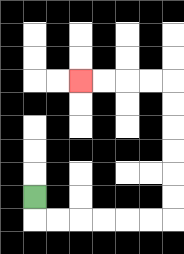{'start': '[1, 8]', 'end': '[3, 3]', 'path_directions': 'D,R,R,R,R,R,R,U,U,U,U,U,U,L,L,L,L', 'path_coordinates': '[[1, 8], [1, 9], [2, 9], [3, 9], [4, 9], [5, 9], [6, 9], [7, 9], [7, 8], [7, 7], [7, 6], [7, 5], [7, 4], [7, 3], [6, 3], [5, 3], [4, 3], [3, 3]]'}